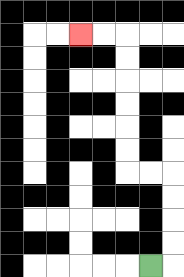{'start': '[6, 11]', 'end': '[3, 1]', 'path_directions': 'R,U,U,U,U,L,L,U,U,U,U,U,U,L,L', 'path_coordinates': '[[6, 11], [7, 11], [7, 10], [7, 9], [7, 8], [7, 7], [6, 7], [5, 7], [5, 6], [5, 5], [5, 4], [5, 3], [5, 2], [5, 1], [4, 1], [3, 1]]'}